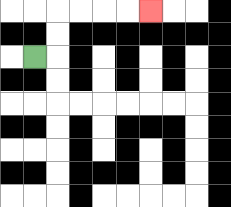{'start': '[1, 2]', 'end': '[6, 0]', 'path_directions': 'R,U,U,R,R,R,R', 'path_coordinates': '[[1, 2], [2, 2], [2, 1], [2, 0], [3, 0], [4, 0], [5, 0], [6, 0]]'}